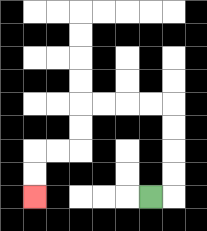{'start': '[6, 8]', 'end': '[1, 8]', 'path_directions': 'R,U,U,U,U,L,L,L,L,D,D,L,L,D,D', 'path_coordinates': '[[6, 8], [7, 8], [7, 7], [7, 6], [7, 5], [7, 4], [6, 4], [5, 4], [4, 4], [3, 4], [3, 5], [3, 6], [2, 6], [1, 6], [1, 7], [1, 8]]'}